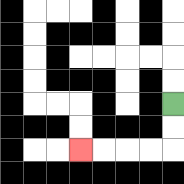{'start': '[7, 4]', 'end': '[3, 6]', 'path_directions': 'D,D,L,L,L,L', 'path_coordinates': '[[7, 4], [7, 5], [7, 6], [6, 6], [5, 6], [4, 6], [3, 6]]'}